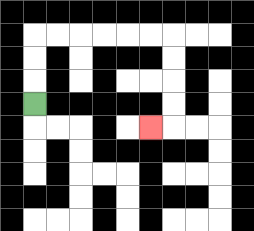{'start': '[1, 4]', 'end': '[6, 5]', 'path_directions': 'U,U,U,R,R,R,R,R,R,D,D,D,D,L', 'path_coordinates': '[[1, 4], [1, 3], [1, 2], [1, 1], [2, 1], [3, 1], [4, 1], [5, 1], [6, 1], [7, 1], [7, 2], [7, 3], [7, 4], [7, 5], [6, 5]]'}